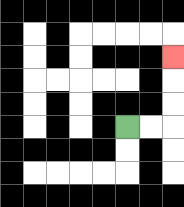{'start': '[5, 5]', 'end': '[7, 2]', 'path_directions': 'R,R,U,U,U', 'path_coordinates': '[[5, 5], [6, 5], [7, 5], [7, 4], [7, 3], [7, 2]]'}